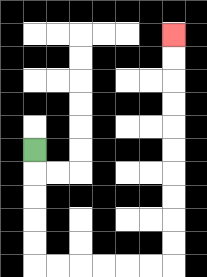{'start': '[1, 6]', 'end': '[7, 1]', 'path_directions': 'D,D,D,D,D,R,R,R,R,R,R,U,U,U,U,U,U,U,U,U,U', 'path_coordinates': '[[1, 6], [1, 7], [1, 8], [1, 9], [1, 10], [1, 11], [2, 11], [3, 11], [4, 11], [5, 11], [6, 11], [7, 11], [7, 10], [7, 9], [7, 8], [7, 7], [7, 6], [7, 5], [7, 4], [7, 3], [7, 2], [7, 1]]'}